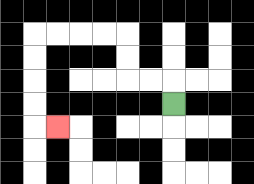{'start': '[7, 4]', 'end': '[2, 5]', 'path_directions': 'U,L,L,U,U,L,L,L,L,D,D,D,D,R', 'path_coordinates': '[[7, 4], [7, 3], [6, 3], [5, 3], [5, 2], [5, 1], [4, 1], [3, 1], [2, 1], [1, 1], [1, 2], [1, 3], [1, 4], [1, 5], [2, 5]]'}